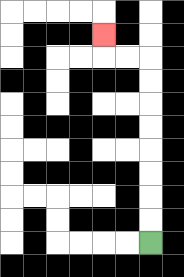{'start': '[6, 10]', 'end': '[4, 1]', 'path_directions': 'U,U,U,U,U,U,U,U,L,L,U', 'path_coordinates': '[[6, 10], [6, 9], [6, 8], [6, 7], [6, 6], [6, 5], [6, 4], [6, 3], [6, 2], [5, 2], [4, 2], [4, 1]]'}